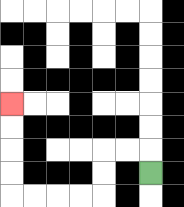{'start': '[6, 7]', 'end': '[0, 4]', 'path_directions': 'U,L,L,D,D,L,L,L,L,U,U,U,U', 'path_coordinates': '[[6, 7], [6, 6], [5, 6], [4, 6], [4, 7], [4, 8], [3, 8], [2, 8], [1, 8], [0, 8], [0, 7], [0, 6], [0, 5], [0, 4]]'}